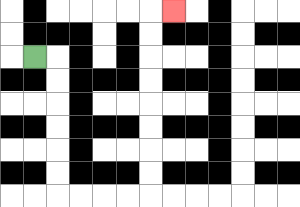{'start': '[1, 2]', 'end': '[7, 0]', 'path_directions': 'R,D,D,D,D,D,D,R,R,R,R,U,U,U,U,U,U,U,U,R', 'path_coordinates': '[[1, 2], [2, 2], [2, 3], [2, 4], [2, 5], [2, 6], [2, 7], [2, 8], [3, 8], [4, 8], [5, 8], [6, 8], [6, 7], [6, 6], [6, 5], [6, 4], [6, 3], [6, 2], [6, 1], [6, 0], [7, 0]]'}